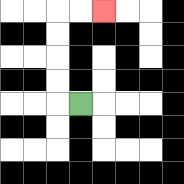{'start': '[3, 4]', 'end': '[4, 0]', 'path_directions': 'L,U,U,U,U,R,R', 'path_coordinates': '[[3, 4], [2, 4], [2, 3], [2, 2], [2, 1], [2, 0], [3, 0], [4, 0]]'}